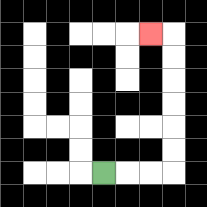{'start': '[4, 7]', 'end': '[6, 1]', 'path_directions': 'R,R,R,U,U,U,U,U,U,L', 'path_coordinates': '[[4, 7], [5, 7], [6, 7], [7, 7], [7, 6], [7, 5], [7, 4], [7, 3], [7, 2], [7, 1], [6, 1]]'}